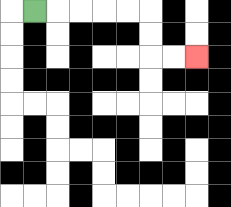{'start': '[1, 0]', 'end': '[8, 2]', 'path_directions': 'R,R,R,R,R,D,D,R,R', 'path_coordinates': '[[1, 0], [2, 0], [3, 0], [4, 0], [5, 0], [6, 0], [6, 1], [6, 2], [7, 2], [8, 2]]'}